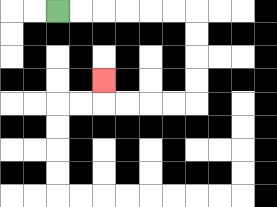{'start': '[2, 0]', 'end': '[4, 3]', 'path_directions': 'R,R,R,R,R,R,D,D,D,D,L,L,L,L,U', 'path_coordinates': '[[2, 0], [3, 0], [4, 0], [5, 0], [6, 0], [7, 0], [8, 0], [8, 1], [8, 2], [8, 3], [8, 4], [7, 4], [6, 4], [5, 4], [4, 4], [4, 3]]'}